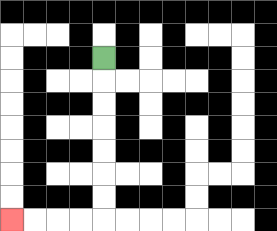{'start': '[4, 2]', 'end': '[0, 9]', 'path_directions': 'D,D,D,D,D,D,D,L,L,L,L', 'path_coordinates': '[[4, 2], [4, 3], [4, 4], [4, 5], [4, 6], [4, 7], [4, 8], [4, 9], [3, 9], [2, 9], [1, 9], [0, 9]]'}